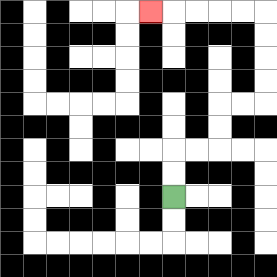{'start': '[7, 8]', 'end': '[6, 0]', 'path_directions': 'U,U,R,R,U,U,R,R,U,U,U,U,L,L,L,L,L', 'path_coordinates': '[[7, 8], [7, 7], [7, 6], [8, 6], [9, 6], [9, 5], [9, 4], [10, 4], [11, 4], [11, 3], [11, 2], [11, 1], [11, 0], [10, 0], [9, 0], [8, 0], [7, 0], [6, 0]]'}